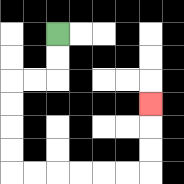{'start': '[2, 1]', 'end': '[6, 4]', 'path_directions': 'D,D,L,L,D,D,D,D,R,R,R,R,R,R,U,U,U', 'path_coordinates': '[[2, 1], [2, 2], [2, 3], [1, 3], [0, 3], [0, 4], [0, 5], [0, 6], [0, 7], [1, 7], [2, 7], [3, 7], [4, 7], [5, 7], [6, 7], [6, 6], [6, 5], [6, 4]]'}